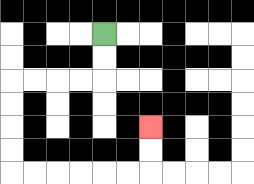{'start': '[4, 1]', 'end': '[6, 5]', 'path_directions': 'D,D,L,L,L,L,D,D,D,D,R,R,R,R,R,R,U,U', 'path_coordinates': '[[4, 1], [4, 2], [4, 3], [3, 3], [2, 3], [1, 3], [0, 3], [0, 4], [0, 5], [0, 6], [0, 7], [1, 7], [2, 7], [3, 7], [4, 7], [5, 7], [6, 7], [6, 6], [6, 5]]'}